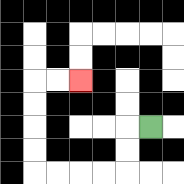{'start': '[6, 5]', 'end': '[3, 3]', 'path_directions': 'L,D,D,L,L,L,L,U,U,U,U,R,R', 'path_coordinates': '[[6, 5], [5, 5], [5, 6], [5, 7], [4, 7], [3, 7], [2, 7], [1, 7], [1, 6], [1, 5], [1, 4], [1, 3], [2, 3], [3, 3]]'}